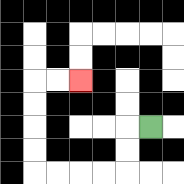{'start': '[6, 5]', 'end': '[3, 3]', 'path_directions': 'L,D,D,L,L,L,L,U,U,U,U,R,R', 'path_coordinates': '[[6, 5], [5, 5], [5, 6], [5, 7], [4, 7], [3, 7], [2, 7], [1, 7], [1, 6], [1, 5], [1, 4], [1, 3], [2, 3], [3, 3]]'}